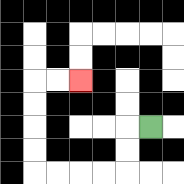{'start': '[6, 5]', 'end': '[3, 3]', 'path_directions': 'L,D,D,L,L,L,L,U,U,U,U,R,R', 'path_coordinates': '[[6, 5], [5, 5], [5, 6], [5, 7], [4, 7], [3, 7], [2, 7], [1, 7], [1, 6], [1, 5], [1, 4], [1, 3], [2, 3], [3, 3]]'}